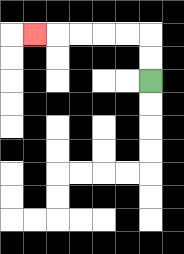{'start': '[6, 3]', 'end': '[1, 1]', 'path_directions': 'U,U,L,L,L,L,L', 'path_coordinates': '[[6, 3], [6, 2], [6, 1], [5, 1], [4, 1], [3, 1], [2, 1], [1, 1]]'}